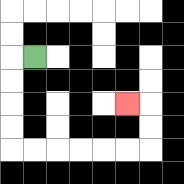{'start': '[1, 2]', 'end': '[5, 4]', 'path_directions': 'L,D,D,D,D,R,R,R,R,R,R,U,U,L', 'path_coordinates': '[[1, 2], [0, 2], [0, 3], [0, 4], [0, 5], [0, 6], [1, 6], [2, 6], [3, 6], [4, 6], [5, 6], [6, 6], [6, 5], [6, 4], [5, 4]]'}